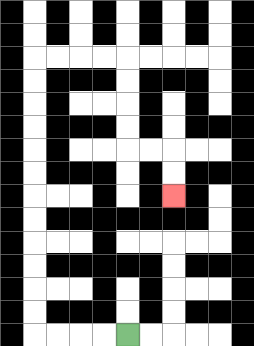{'start': '[5, 14]', 'end': '[7, 8]', 'path_directions': 'L,L,L,L,U,U,U,U,U,U,U,U,U,U,U,U,R,R,R,R,D,D,D,D,R,R,D,D', 'path_coordinates': '[[5, 14], [4, 14], [3, 14], [2, 14], [1, 14], [1, 13], [1, 12], [1, 11], [1, 10], [1, 9], [1, 8], [1, 7], [1, 6], [1, 5], [1, 4], [1, 3], [1, 2], [2, 2], [3, 2], [4, 2], [5, 2], [5, 3], [5, 4], [5, 5], [5, 6], [6, 6], [7, 6], [7, 7], [7, 8]]'}